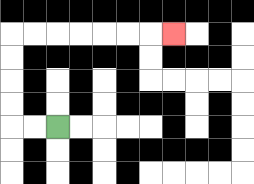{'start': '[2, 5]', 'end': '[7, 1]', 'path_directions': 'L,L,U,U,U,U,R,R,R,R,R,R,R', 'path_coordinates': '[[2, 5], [1, 5], [0, 5], [0, 4], [0, 3], [0, 2], [0, 1], [1, 1], [2, 1], [3, 1], [4, 1], [5, 1], [6, 1], [7, 1]]'}